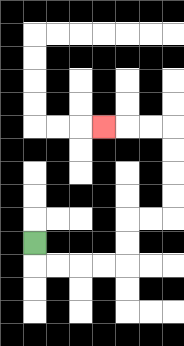{'start': '[1, 10]', 'end': '[4, 5]', 'path_directions': 'D,R,R,R,R,U,U,R,R,U,U,U,U,L,L,L', 'path_coordinates': '[[1, 10], [1, 11], [2, 11], [3, 11], [4, 11], [5, 11], [5, 10], [5, 9], [6, 9], [7, 9], [7, 8], [7, 7], [7, 6], [7, 5], [6, 5], [5, 5], [4, 5]]'}